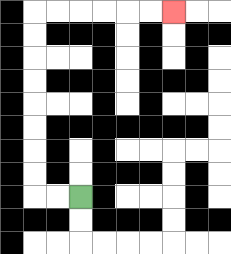{'start': '[3, 8]', 'end': '[7, 0]', 'path_directions': 'L,L,U,U,U,U,U,U,U,U,R,R,R,R,R,R', 'path_coordinates': '[[3, 8], [2, 8], [1, 8], [1, 7], [1, 6], [1, 5], [1, 4], [1, 3], [1, 2], [1, 1], [1, 0], [2, 0], [3, 0], [4, 0], [5, 0], [6, 0], [7, 0]]'}